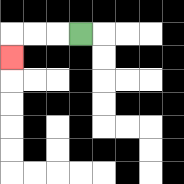{'start': '[3, 1]', 'end': '[0, 2]', 'path_directions': 'L,L,L,D', 'path_coordinates': '[[3, 1], [2, 1], [1, 1], [0, 1], [0, 2]]'}